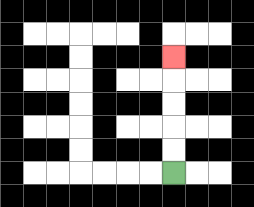{'start': '[7, 7]', 'end': '[7, 2]', 'path_directions': 'U,U,U,U,U', 'path_coordinates': '[[7, 7], [7, 6], [7, 5], [7, 4], [7, 3], [7, 2]]'}